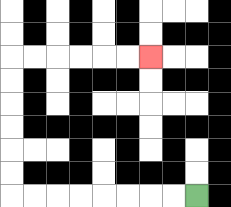{'start': '[8, 8]', 'end': '[6, 2]', 'path_directions': 'L,L,L,L,L,L,L,L,U,U,U,U,U,U,R,R,R,R,R,R', 'path_coordinates': '[[8, 8], [7, 8], [6, 8], [5, 8], [4, 8], [3, 8], [2, 8], [1, 8], [0, 8], [0, 7], [0, 6], [0, 5], [0, 4], [0, 3], [0, 2], [1, 2], [2, 2], [3, 2], [4, 2], [5, 2], [6, 2]]'}